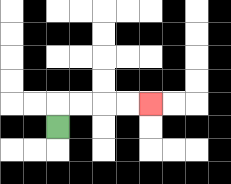{'start': '[2, 5]', 'end': '[6, 4]', 'path_directions': 'U,R,R,R,R', 'path_coordinates': '[[2, 5], [2, 4], [3, 4], [4, 4], [5, 4], [6, 4]]'}